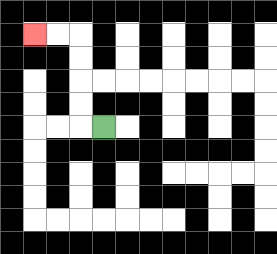{'start': '[4, 5]', 'end': '[1, 1]', 'path_directions': 'L,U,U,U,U,L,L', 'path_coordinates': '[[4, 5], [3, 5], [3, 4], [3, 3], [3, 2], [3, 1], [2, 1], [1, 1]]'}